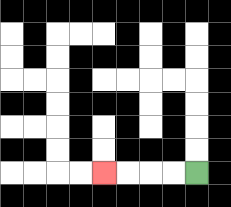{'start': '[8, 7]', 'end': '[4, 7]', 'path_directions': 'L,L,L,L', 'path_coordinates': '[[8, 7], [7, 7], [6, 7], [5, 7], [4, 7]]'}